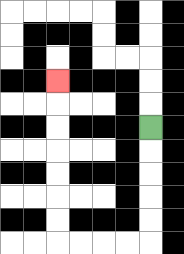{'start': '[6, 5]', 'end': '[2, 3]', 'path_directions': 'D,D,D,D,D,L,L,L,L,U,U,U,U,U,U,U', 'path_coordinates': '[[6, 5], [6, 6], [6, 7], [6, 8], [6, 9], [6, 10], [5, 10], [4, 10], [3, 10], [2, 10], [2, 9], [2, 8], [2, 7], [2, 6], [2, 5], [2, 4], [2, 3]]'}